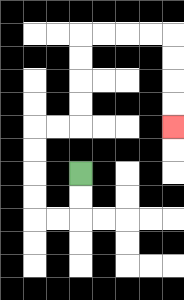{'start': '[3, 7]', 'end': '[7, 5]', 'path_directions': 'D,D,L,L,U,U,U,U,R,R,U,U,U,U,R,R,R,R,D,D,D,D', 'path_coordinates': '[[3, 7], [3, 8], [3, 9], [2, 9], [1, 9], [1, 8], [1, 7], [1, 6], [1, 5], [2, 5], [3, 5], [3, 4], [3, 3], [3, 2], [3, 1], [4, 1], [5, 1], [6, 1], [7, 1], [7, 2], [7, 3], [7, 4], [7, 5]]'}